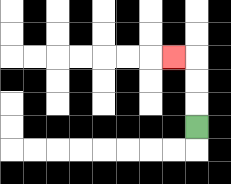{'start': '[8, 5]', 'end': '[7, 2]', 'path_directions': 'U,U,U,L', 'path_coordinates': '[[8, 5], [8, 4], [8, 3], [8, 2], [7, 2]]'}